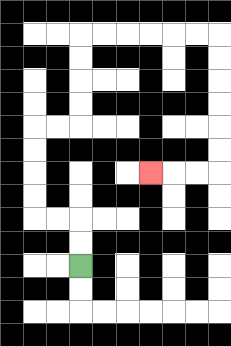{'start': '[3, 11]', 'end': '[6, 7]', 'path_directions': 'U,U,L,L,U,U,U,U,R,R,U,U,U,U,R,R,R,R,R,R,D,D,D,D,D,D,L,L,L', 'path_coordinates': '[[3, 11], [3, 10], [3, 9], [2, 9], [1, 9], [1, 8], [1, 7], [1, 6], [1, 5], [2, 5], [3, 5], [3, 4], [3, 3], [3, 2], [3, 1], [4, 1], [5, 1], [6, 1], [7, 1], [8, 1], [9, 1], [9, 2], [9, 3], [9, 4], [9, 5], [9, 6], [9, 7], [8, 7], [7, 7], [6, 7]]'}